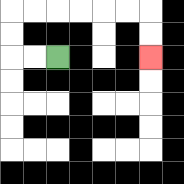{'start': '[2, 2]', 'end': '[6, 2]', 'path_directions': 'L,L,U,U,R,R,R,R,R,R,D,D', 'path_coordinates': '[[2, 2], [1, 2], [0, 2], [0, 1], [0, 0], [1, 0], [2, 0], [3, 0], [4, 0], [5, 0], [6, 0], [6, 1], [6, 2]]'}